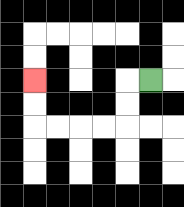{'start': '[6, 3]', 'end': '[1, 3]', 'path_directions': 'L,D,D,L,L,L,L,U,U', 'path_coordinates': '[[6, 3], [5, 3], [5, 4], [5, 5], [4, 5], [3, 5], [2, 5], [1, 5], [1, 4], [1, 3]]'}